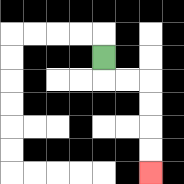{'start': '[4, 2]', 'end': '[6, 7]', 'path_directions': 'D,R,R,D,D,D,D', 'path_coordinates': '[[4, 2], [4, 3], [5, 3], [6, 3], [6, 4], [6, 5], [6, 6], [6, 7]]'}